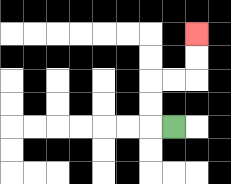{'start': '[7, 5]', 'end': '[8, 1]', 'path_directions': 'L,U,U,R,R,U,U', 'path_coordinates': '[[7, 5], [6, 5], [6, 4], [6, 3], [7, 3], [8, 3], [8, 2], [8, 1]]'}